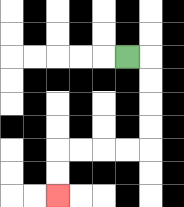{'start': '[5, 2]', 'end': '[2, 8]', 'path_directions': 'R,D,D,D,D,L,L,L,L,D,D', 'path_coordinates': '[[5, 2], [6, 2], [6, 3], [6, 4], [6, 5], [6, 6], [5, 6], [4, 6], [3, 6], [2, 6], [2, 7], [2, 8]]'}